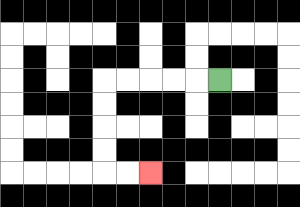{'start': '[9, 3]', 'end': '[6, 7]', 'path_directions': 'L,L,L,L,L,D,D,D,D,R,R', 'path_coordinates': '[[9, 3], [8, 3], [7, 3], [6, 3], [5, 3], [4, 3], [4, 4], [4, 5], [4, 6], [4, 7], [5, 7], [6, 7]]'}